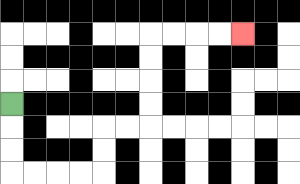{'start': '[0, 4]', 'end': '[10, 1]', 'path_directions': 'D,D,D,R,R,R,R,U,U,R,R,U,U,U,U,R,R,R,R', 'path_coordinates': '[[0, 4], [0, 5], [0, 6], [0, 7], [1, 7], [2, 7], [3, 7], [4, 7], [4, 6], [4, 5], [5, 5], [6, 5], [6, 4], [6, 3], [6, 2], [6, 1], [7, 1], [8, 1], [9, 1], [10, 1]]'}